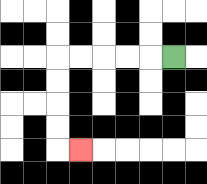{'start': '[7, 2]', 'end': '[3, 6]', 'path_directions': 'L,L,L,L,L,D,D,D,D,R', 'path_coordinates': '[[7, 2], [6, 2], [5, 2], [4, 2], [3, 2], [2, 2], [2, 3], [2, 4], [2, 5], [2, 6], [3, 6]]'}